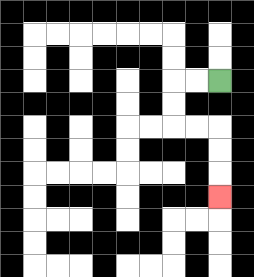{'start': '[9, 3]', 'end': '[9, 8]', 'path_directions': 'L,L,D,D,R,R,D,D,D', 'path_coordinates': '[[9, 3], [8, 3], [7, 3], [7, 4], [7, 5], [8, 5], [9, 5], [9, 6], [9, 7], [9, 8]]'}